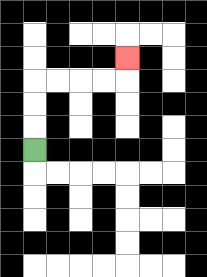{'start': '[1, 6]', 'end': '[5, 2]', 'path_directions': 'U,U,U,R,R,R,R,U', 'path_coordinates': '[[1, 6], [1, 5], [1, 4], [1, 3], [2, 3], [3, 3], [4, 3], [5, 3], [5, 2]]'}